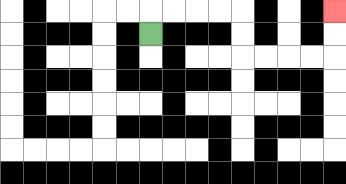{'start': '[6, 1]', 'end': '[14, 0]', 'path_directions': 'U,R,R,R,R,D,D,R,R,R,R,U,U', 'path_coordinates': '[[6, 1], [6, 0], [7, 0], [8, 0], [9, 0], [10, 0], [10, 1], [10, 2], [11, 2], [12, 2], [13, 2], [14, 2], [14, 1], [14, 0]]'}